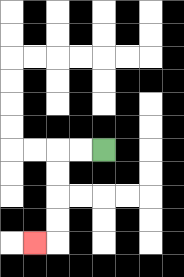{'start': '[4, 6]', 'end': '[1, 10]', 'path_directions': 'L,L,D,D,D,D,L', 'path_coordinates': '[[4, 6], [3, 6], [2, 6], [2, 7], [2, 8], [2, 9], [2, 10], [1, 10]]'}